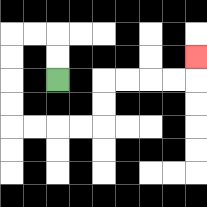{'start': '[2, 3]', 'end': '[8, 2]', 'path_directions': 'U,U,L,L,D,D,D,D,R,R,R,R,U,U,R,R,R,R,U', 'path_coordinates': '[[2, 3], [2, 2], [2, 1], [1, 1], [0, 1], [0, 2], [0, 3], [0, 4], [0, 5], [1, 5], [2, 5], [3, 5], [4, 5], [4, 4], [4, 3], [5, 3], [6, 3], [7, 3], [8, 3], [8, 2]]'}